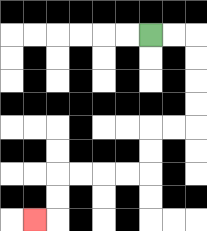{'start': '[6, 1]', 'end': '[1, 9]', 'path_directions': 'R,R,D,D,D,D,L,L,D,D,L,L,L,L,D,D,L', 'path_coordinates': '[[6, 1], [7, 1], [8, 1], [8, 2], [8, 3], [8, 4], [8, 5], [7, 5], [6, 5], [6, 6], [6, 7], [5, 7], [4, 7], [3, 7], [2, 7], [2, 8], [2, 9], [1, 9]]'}